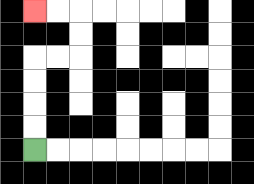{'start': '[1, 6]', 'end': '[1, 0]', 'path_directions': 'U,U,U,U,R,R,U,U,L,L', 'path_coordinates': '[[1, 6], [1, 5], [1, 4], [1, 3], [1, 2], [2, 2], [3, 2], [3, 1], [3, 0], [2, 0], [1, 0]]'}